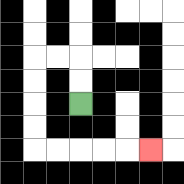{'start': '[3, 4]', 'end': '[6, 6]', 'path_directions': 'U,U,L,L,D,D,D,D,R,R,R,R,R', 'path_coordinates': '[[3, 4], [3, 3], [3, 2], [2, 2], [1, 2], [1, 3], [1, 4], [1, 5], [1, 6], [2, 6], [3, 6], [4, 6], [5, 6], [6, 6]]'}